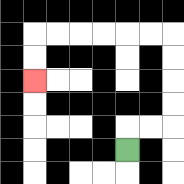{'start': '[5, 6]', 'end': '[1, 3]', 'path_directions': 'U,R,R,U,U,U,U,L,L,L,L,L,L,D,D', 'path_coordinates': '[[5, 6], [5, 5], [6, 5], [7, 5], [7, 4], [7, 3], [7, 2], [7, 1], [6, 1], [5, 1], [4, 1], [3, 1], [2, 1], [1, 1], [1, 2], [1, 3]]'}